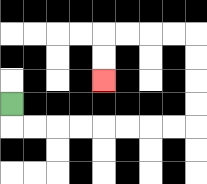{'start': '[0, 4]', 'end': '[4, 3]', 'path_directions': 'D,R,R,R,R,R,R,R,R,U,U,U,U,L,L,L,L,D,D', 'path_coordinates': '[[0, 4], [0, 5], [1, 5], [2, 5], [3, 5], [4, 5], [5, 5], [6, 5], [7, 5], [8, 5], [8, 4], [8, 3], [8, 2], [8, 1], [7, 1], [6, 1], [5, 1], [4, 1], [4, 2], [4, 3]]'}